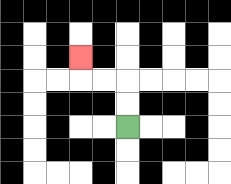{'start': '[5, 5]', 'end': '[3, 2]', 'path_directions': 'U,U,L,L,U', 'path_coordinates': '[[5, 5], [5, 4], [5, 3], [4, 3], [3, 3], [3, 2]]'}